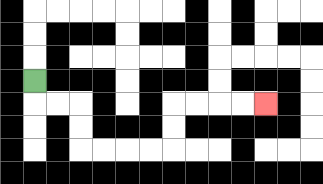{'start': '[1, 3]', 'end': '[11, 4]', 'path_directions': 'D,R,R,D,D,R,R,R,R,U,U,R,R,R,R', 'path_coordinates': '[[1, 3], [1, 4], [2, 4], [3, 4], [3, 5], [3, 6], [4, 6], [5, 6], [6, 6], [7, 6], [7, 5], [7, 4], [8, 4], [9, 4], [10, 4], [11, 4]]'}